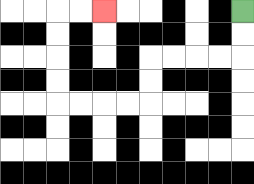{'start': '[10, 0]', 'end': '[4, 0]', 'path_directions': 'D,D,L,L,L,L,D,D,L,L,L,L,U,U,U,U,R,R', 'path_coordinates': '[[10, 0], [10, 1], [10, 2], [9, 2], [8, 2], [7, 2], [6, 2], [6, 3], [6, 4], [5, 4], [4, 4], [3, 4], [2, 4], [2, 3], [2, 2], [2, 1], [2, 0], [3, 0], [4, 0]]'}